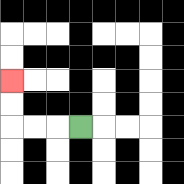{'start': '[3, 5]', 'end': '[0, 3]', 'path_directions': 'L,L,L,U,U', 'path_coordinates': '[[3, 5], [2, 5], [1, 5], [0, 5], [0, 4], [0, 3]]'}